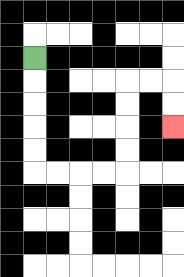{'start': '[1, 2]', 'end': '[7, 5]', 'path_directions': 'D,D,D,D,D,R,R,R,R,U,U,U,U,R,R,D,D', 'path_coordinates': '[[1, 2], [1, 3], [1, 4], [1, 5], [1, 6], [1, 7], [2, 7], [3, 7], [4, 7], [5, 7], [5, 6], [5, 5], [5, 4], [5, 3], [6, 3], [7, 3], [7, 4], [7, 5]]'}